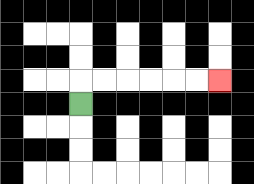{'start': '[3, 4]', 'end': '[9, 3]', 'path_directions': 'U,R,R,R,R,R,R', 'path_coordinates': '[[3, 4], [3, 3], [4, 3], [5, 3], [6, 3], [7, 3], [8, 3], [9, 3]]'}